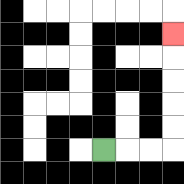{'start': '[4, 6]', 'end': '[7, 1]', 'path_directions': 'R,R,R,U,U,U,U,U', 'path_coordinates': '[[4, 6], [5, 6], [6, 6], [7, 6], [7, 5], [7, 4], [7, 3], [7, 2], [7, 1]]'}